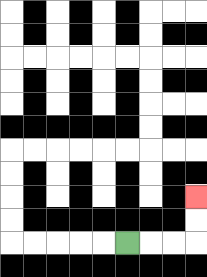{'start': '[5, 10]', 'end': '[8, 8]', 'path_directions': 'R,R,R,U,U', 'path_coordinates': '[[5, 10], [6, 10], [7, 10], [8, 10], [8, 9], [8, 8]]'}